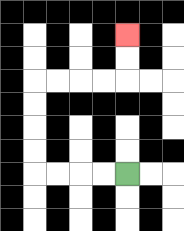{'start': '[5, 7]', 'end': '[5, 1]', 'path_directions': 'L,L,L,L,U,U,U,U,R,R,R,R,U,U', 'path_coordinates': '[[5, 7], [4, 7], [3, 7], [2, 7], [1, 7], [1, 6], [1, 5], [1, 4], [1, 3], [2, 3], [3, 3], [4, 3], [5, 3], [5, 2], [5, 1]]'}